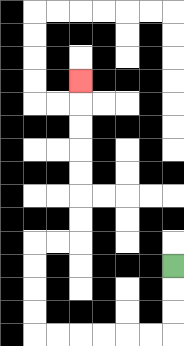{'start': '[7, 11]', 'end': '[3, 3]', 'path_directions': 'D,D,D,L,L,L,L,L,L,U,U,U,U,R,R,U,U,U,U,U,U,U', 'path_coordinates': '[[7, 11], [7, 12], [7, 13], [7, 14], [6, 14], [5, 14], [4, 14], [3, 14], [2, 14], [1, 14], [1, 13], [1, 12], [1, 11], [1, 10], [2, 10], [3, 10], [3, 9], [3, 8], [3, 7], [3, 6], [3, 5], [3, 4], [3, 3]]'}